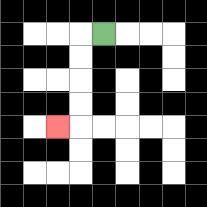{'start': '[4, 1]', 'end': '[2, 5]', 'path_directions': 'L,D,D,D,D,L', 'path_coordinates': '[[4, 1], [3, 1], [3, 2], [3, 3], [3, 4], [3, 5], [2, 5]]'}